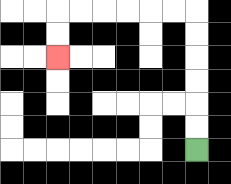{'start': '[8, 6]', 'end': '[2, 2]', 'path_directions': 'U,U,U,U,U,U,L,L,L,L,L,L,D,D', 'path_coordinates': '[[8, 6], [8, 5], [8, 4], [8, 3], [8, 2], [8, 1], [8, 0], [7, 0], [6, 0], [5, 0], [4, 0], [3, 0], [2, 0], [2, 1], [2, 2]]'}